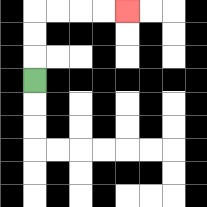{'start': '[1, 3]', 'end': '[5, 0]', 'path_directions': 'U,U,U,R,R,R,R', 'path_coordinates': '[[1, 3], [1, 2], [1, 1], [1, 0], [2, 0], [3, 0], [4, 0], [5, 0]]'}